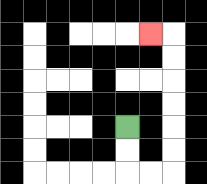{'start': '[5, 5]', 'end': '[6, 1]', 'path_directions': 'D,D,R,R,U,U,U,U,U,U,L', 'path_coordinates': '[[5, 5], [5, 6], [5, 7], [6, 7], [7, 7], [7, 6], [7, 5], [7, 4], [7, 3], [7, 2], [7, 1], [6, 1]]'}